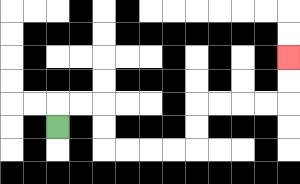{'start': '[2, 5]', 'end': '[12, 2]', 'path_directions': 'U,R,R,D,D,R,R,R,R,U,U,R,R,R,R,U,U', 'path_coordinates': '[[2, 5], [2, 4], [3, 4], [4, 4], [4, 5], [4, 6], [5, 6], [6, 6], [7, 6], [8, 6], [8, 5], [8, 4], [9, 4], [10, 4], [11, 4], [12, 4], [12, 3], [12, 2]]'}